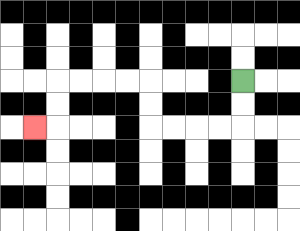{'start': '[10, 3]', 'end': '[1, 5]', 'path_directions': 'D,D,L,L,L,L,U,U,L,L,L,L,D,D,L', 'path_coordinates': '[[10, 3], [10, 4], [10, 5], [9, 5], [8, 5], [7, 5], [6, 5], [6, 4], [6, 3], [5, 3], [4, 3], [3, 3], [2, 3], [2, 4], [2, 5], [1, 5]]'}